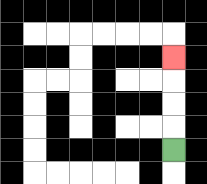{'start': '[7, 6]', 'end': '[7, 2]', 'path_directions': 'U,U,U,U', 'path_coordinates': '[[7, 6], [7, 5], [7, 4], [7, 3], [7, 2]]'}